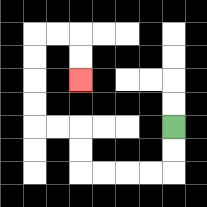{'start': '[7, 5]', 'end': '[3, 3]', 'path_directions': 'D,D,L,L,L,L,U,U,L,L,U,U,U,U,R,R,D,D', 'path_coordinates': '[[7, 5], [7, 6], [7, 7], [6, 7], [5, 7], [4, 7], [3, 7], [3, 6], [3, 5], [2, 5], [1, 5], [1, 4], [1, 3], [1, 2], [1, 1], [2, 1], [3, 1], [3, 2], [3, 3]]'}